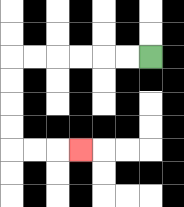{'start': '[6, 2]', 'end': '[3, 6]', 'path_directions': 'L,L,L,L,L,L,D,D,D,D,R,R,R', 'path_coordinates': '[[6, 2], [5, 2], [4, 2], [3, 2], [2, 2], [1, 2], [0, 2], [0, 3], [0, 4], [0, 5], [0, 6], [1, 6], [2, 6], [3, 6]]'}